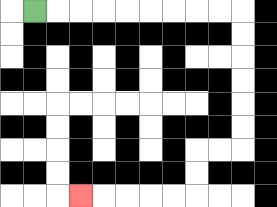{'start': '[1, 0]', 'end': '[3, 8]', 'path_directions': 'R,R,R,R,R,R,R,R,R,D,D,D,D,D,D,L,L,D,D,L,L,L,L,L', 'path_coordinates': '[[1, 0], [2, 0], [3, 0], [4, 0], [5, 0], [6, 0], [7, 0], [8, 0], [9, 0], [10, 0], [10, 1], [10, 2], [10, 3], [10, 4], [10, 5], [10, 6], [9, 6], [8, 6], [8, 7], [8, 8], [7, 8], [6, 8], [5, 8], [4, 8], [3, 8]]'}